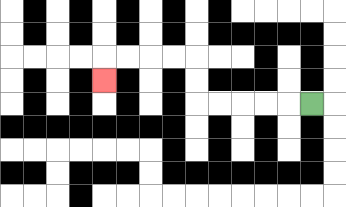{'start': '[13, 4]', 'end': '[4, 3]', 'path_directions': 'L,L,L,L,L,U,U,L,L,L,L,D', 'path_coordinates': '[[13, 4], [12, 4], [11, 4], [10, 4], [9, 4], [8, 4], [8, 3], [8, 2], [7, 2], [6, 2], [5, 2], [4, 2], [4, 3]]'}